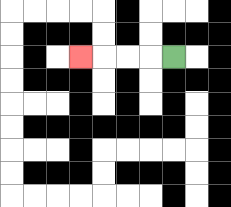{'start': '[7, 2]', 'end': '[3, 2]', 'path_directions': 'L,L,L,L', 'path_coordinates': '[[7, 2], [6, 2], [5, 2], [4, 2], [3, 2]]'}